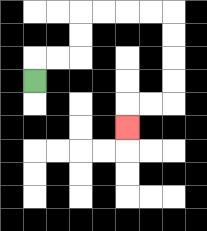{'start': '[1, 3]', 'end': '[5, 5]', 'path_directions': 'U,R,R,U,U,R,R,R,R,D,D,D,D,L,L,D', 'path_coordinates': '[[1, 3], [1, 2], [2, 2], [3, 2], [3, 1], [3, 0], [4, 0], [5, 0], [6, 0], [7, 0], [7, 1], [7, 2], [7, 3], [7, 4], [6, 4], [5, 4], [5, 5]]'}